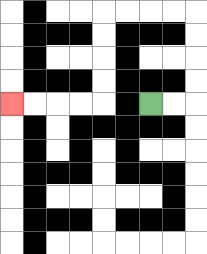{'start': '[6, 4]', 'end': '[0, 4]', 'path_directions': 'R,R,U,U,U,U,L,L,L,L,D,D,D,D,L,L,L,L', 'path_coordinates': '[[6, 4], [7, 4], [8, 4], [8, 3], [8, 2], [8, 1], [8, 0], [7, 0], [6, 0], [5, 0], [4, 0], [4, 1], [4, 2], [4, 3], [4, 4], [3, 4], [2, 4], [1, 4], [0, 4]]'}